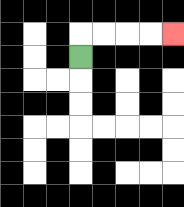{'start': '[3, 2]', 'end': '[7, 1]', 'path_directions': 'U,R,R,R,R', 'path_coordinates': '[[3, 2], [3, 1], [4, 1], [5, 1], [6, 1], [7, 1]]'}